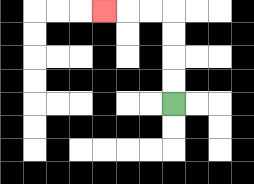{'start': '[7, 4]', 'end': '[4, 0]', 'path_directions': 'U,U,U,U,L,L,L', 'path_coordinates': '[[7, 4], [7, 3], [7, 2], [7, 1], [7, 0], [6, 0], [5, 0], [4, 0]]'}